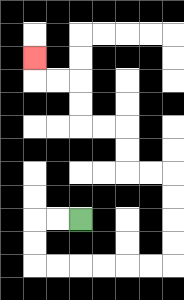{'start': '[3, 9]', 'end': '[1, 2]', 'path_directions': 'L,L,D,D,R,R,R,R,R,R,U,U,U,U,L,L,U,U,L,L,U,U,L,L,U', 'path_coordinates': '[[3, 9], [2, 9], [1, 9], [1, 10], [1, 11], [2, 11], [3, 11], [4, 11], [5, 11], [6, 11], [7, 11], [7, 10], [7, 9], [7, 8], [7, 7], [6, 7], [5, 7], [5, 6], [5, 5], [4, 5], [3, 5], [3, 4], [3, 3], [2, 3], [1, 3], [1, 2]]'}